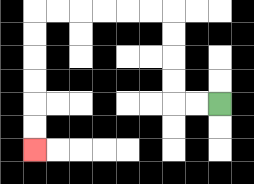{'start': '[9, 4]', 'end': '[1, 6]', 'path_directions': 'L,L,U,U,U,U,L,L,L,L,L,L,D,D,D,D,D,D', 'path_coordinates': '[[9, 4], [8, 4], [7, 4], [7, 3], [7, 2], [7, 1], [7, 0], [6, 0], [5, 0], [4, 0], [3, 0], [2, 0], [1, 0], [1, 1], [1, 2], [1, 3], [1, 4], [1, 5], [1, 6]]'}